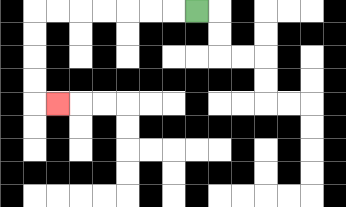{'start': '[8, 0]', 'end': '[2, 4]', 'path_directions': 'L,L,L,L,L,L,L,D,D,D,D,R', 'path_coordinates': '[[8, 0], [7, 0], [6, 0], [5, 0], [4, 0], [3, 0], [2, 0], [1, 0], [1, 1], [1, 2], [1, 3], [1, 4], [2, 4]]'}